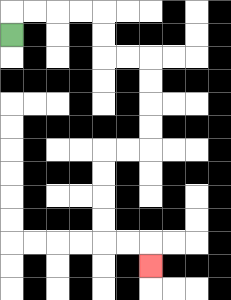{'start': '[0, 1]', 'end': '[6, 11]', 'path_directions': 'U,R,R,R,R,D,D,R,R,D,D,D,D,L,L,D,D,D,D,R,R,D', 'path_coordinates': '[[0, 1], [0, 0], [1, 0], [2, 0], [3, 0], [4, 0], [4, 1], [4, 2], [5, 2], [6, 2], [6, 3], [6, 4], [6, 5], [6, 6], [5, 6], [4, 6], [4, 7], [4, 8], [4, 9], [4, 10], [5, 10], [6, 10], [6, 11]]'}